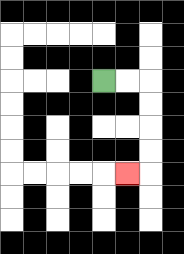{'start': '[4, 3]', 'end': '[5, 7]', 'path_directions': 'R,R,D,D,D,D,L', 'path_coordinates': '[[4, 3], [5, 3], [6, 3], [6, 4], [6, 5], [6, 6], [6, 7], [5, 7]]'}